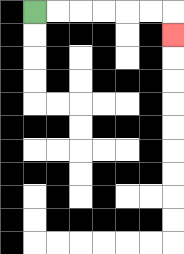{'start': '[1, 0]', 'end': '[7, 1]', 'path_directions': 'R,R,R,R,R,R,D', 'path_coordinates': '[[1, 0], [2, 0], [3, 0], [4, 0], [5, 0], [6, 0], [7, 0], [7, 1]]'}